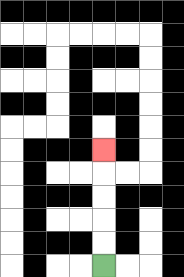{'start': '[4, 11]', 'end': '[4, 6]', 'path_directions': 'U,U,U,U,U', 'path_coordinates': '[[4, 11], [4, 10], [4, 9], [4, 8], [4, 7], [4, 6]]'}